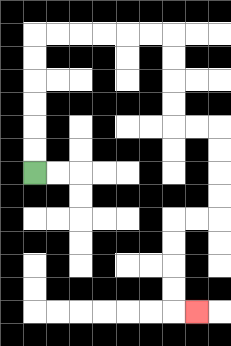{'start': '[1, 7]', 'end': '[8, 13]', 'path_directions': 'U,U,U,U,U,U,R,R,R,R,R,R,D,D,D,D,R,R,D,D,D,D,L,L,D,D,D,D,R', 'path_coordinates': '[[1, 7], [1, 6], [1, 5], [1, 4], [1, 3], [1, 2], [1, 1], [2, 1], [3, 1], [4, 1], [5, 1], [6, 1], [7, 1], [7, 2], [7, 3], [7, 4], [7, 5], [8, 5], [9, 5], [9, 6], [9, 7], [9, 8], [9, 9], [8, 9], [7, 9], [7, 10], [7, 11], [7, 12], [7, 13], [8, 13]]'}